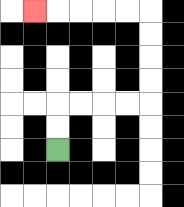{'start': '[2, 6]', 'end': '[1, 0]', 'path_directions': 'U,U,R,R,R,R,U,U,U,U,L,L,L,L,L', 'path_coordinates': '[[2, 6], [2, 5], [2, 4], [3, 4], [4, 4], [5, 4], [6, 4], [6, 3], [6, 2], [6, 1], [6, 0], [5, 0], [4, 0], [3, 0], [2, 0], [1, 0]]'}